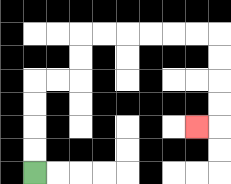{'start': '[1, 7]', 'end': '[8, 5]', 'path_directions': 'U,U,U,U,R,R,U,U,R,R,R,R,R,R,D,D,D,D,L', 'path_coordinates': '[[1, 7], [1, 6], [1, 5], [1, 4], [1, 3], [2, 3], [3, 3], [3, 2], [3, 1], [4, 1], [5, 1], [6, 1], [7, 1], [8, 1], [9, 1], [9, 2], [9, 3], [9, 4], [9, 5], [8, 5]]'}